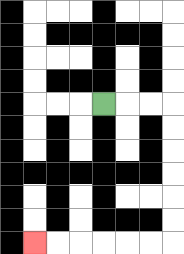{'start': '[4, 4]', 'end': '[1, 10]', 'path_directions': 'R,R,R,D,D,D,D,D,D,L,L,L,L,L,L', 'path_coordinates': '[[4, 4], [5, 4], [6, 4], [7, 4], [7, 5], [7, 6], [7, 7], [7, 8], [7, 9], [7, 10], [6, 10], [5, 10], [4, 10], [3, 10], [2, 10], [1, 10]]'}